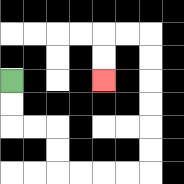{'start': '[0, 3]', 'end': '[4, 3]', 'path_directions': 'D,D,R,R,D,D,R,R,R,R,U,U,U,U,U,U,L,L,D,D', 'path_coordinates': '[[0, 3], [0, 4], [0, 5], [1, 5], [2, 5], [2, 6], [2, 7], [3, 7], [4, 7], [5, 7], [6, 7], [6, 6], [6, 5], [6, 4], [6, 3], [6, 2], [6, 1], [5, 1], [4, 1], [4, 2], [4, 3]]'}